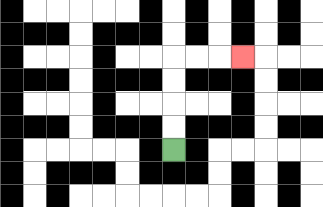{'start': '[7, 6]', 'end': '[10, 2]', 'path_directions': 'U,U,U,U,R,R,R', 'path_coordinates': '[[7, 6], [7, 5], [7, 4], [7, 3], [7, 2], [8, 2], [9, 2], [10, 2]]'}